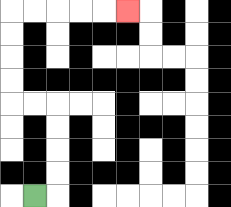{'start': '[1, 8]', 'end': '[5, 0]', 'path_directions': 'R,U,U,U,U,L,L,U,U,U,U,R,R,R,R,R', 'path_coordinates': '[[1, 8], [2, 8], [2, 7], [2, 6], [2, 5], [2, 4], [1, 4], [0, 4], [0, 3], [0, 2], [0, 1], [0, 0], [1, 0], [2, 0], [3, 0], [4, 0], [5, 0]]'}